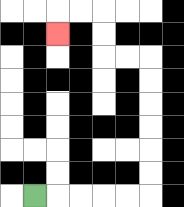{'start': '[1, 8]', 'end': '[2, 1]', 'path_directions': 'R,R,R,R,R,U,U,U,U,U,U,L,L,U,U,L,L,D', 'path_coordinates': '[[1, 8], [2, 8], [3, 8], [4, 8], [5, 8], [6, 8], [6, 7], [6, 6], [6, 5], [6, 4], [6, 3], [6, 2], [5, 2], [4, 2], [4, 1], [4, 0], [3, 0], [2, 0], [2, 1]]'}